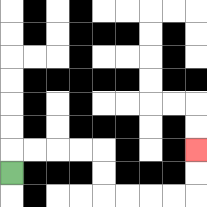{'start': '[0, 7]', 'end': '[8, 6]', 'path_directions': 'U,R,R,R,R,D,D,R,R,R,R,U,U', 'path_coordinates': '[[0, 7], [0, 6], [1, 6], [2, 6], [3, 6], [4, 6], [4, 7], [4, 8], [5, 8], [6, 8], [7, 8], [8, 8], [8, 7], [8, 6]]'}